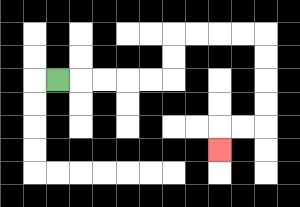{'start': '[2, 3]', 'end': '[9, 6]', 'path_directions': 'R,R,R,R,R,U,U,R,R,R,R,D,D,D,D,L,L,D', 'path_coordinates': '[[2, 3], [3, 3], [4, 3], [5, 3], [6, 3], [7, 3], [7, 2], [7, 1], [8, 1], [9, 1], [10, 1], [11, 1], [11, 2], [11, 3], [11, 4], [11, 5], [10, 5], [9, 5], [9, 6]]'}